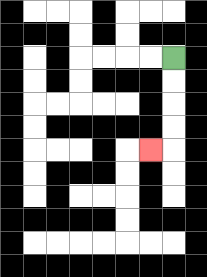{'start': '[7, 2]', 'end': '[6, 6]', 'path_directions': 'D,D,D,D,L', 'path_coordinates': '[[7, 2], [7, 3], [7, 4], [7, 5], [7, 6], [6, 6]]'}